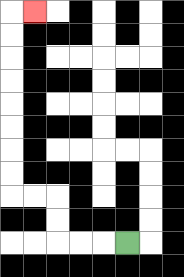{'start': '[5, 10]', 'end': '[1, 0]', 'path_directions': 'L,L,L,U,U,L,L,U,U,U,U,U,U,U,U,R', 'path_coordinates': '[[5, 10], [4, 10], [3, 10], [2, 10], [2, 9], [2, 8], [1, 8], [0, 8], [0, 7], [0, 6], [0, 5], [0, 4], [0, 3], [0, 2], [0, 1], [0, 0], [1, 0]]'}